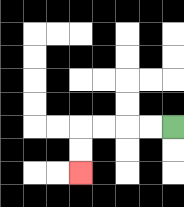{'start': '[7, 5]', 'end': '[3, 7]', 'path_directions': 'L,L,L,L,D,D', 'path_coordinates': '[[7, 5], [6, 5], [5, 5], [4, 5], [3, 5], [3, 6], [3, 7]]'}